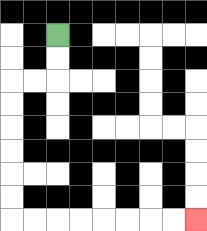{'start': '[2, 1]', 'end': '[8, 9]', 'path_directions': 'D,D,L,L,D,D,D,D,D,D,R,R,R,R,R,R,R,R', 'path_coordinates': '[[2, 1], [2, 2], [2, 3], [1, 3], [0, 3], [0, 4], [0, 5], [0, 6], [0, 7], [0, 8], [0, 9], [1, 9], [2, 9], [3, 9], [4, 9], [5, 9], [6, 9], [7, 9], [8, 9]]'}